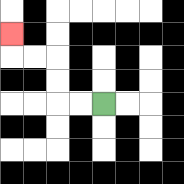{'start': '[4, 4]', 'end': '[0, 1]', 'path_directions': 'L,L,U,U,L,L,U', 'path_coordinates': '[[4, 4], [3, 4], [2, 4], [2, 3], [2, 2], [1, 2], [0, 2], [0, 1]]'}